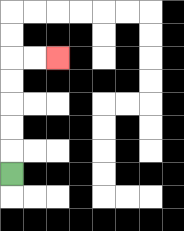{'start': '[0, 7]', 'end': '[2, 2]', 'path_directions': 'U,U,U,U,U,R,R', 'path_coordinates': '[[0, 7], [0, 6], [0, 5], [0, 4], [0, 3], [0, 2], [1, 2], [2, 2]]'}